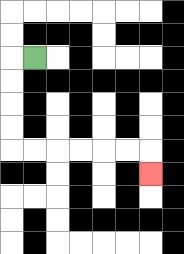{'start': '[1, 2]', 'end': '[6, 7]', 'path_directions': 'L,D,D,D,D,R,R,R,R,R,R,D', 'path_coordinates': '[[1, 2], [0, 2], [0, 3], [0, 4], [0, 5], [0, 6], [1, 6], [2, 6], [3, 6], [4, 6], [5, 6], [6, 6], [6, 7]]'}